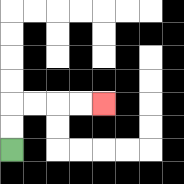{'start': '[0, 6]', 'end': '[4, 4]', 'path_directions': 'U,U,R,R,R,R', 'path_coordinates': '[[0, 6], [0, 5], [0, 4], [1, 4], [2, 4], [3, 4], [4, 4]]'}